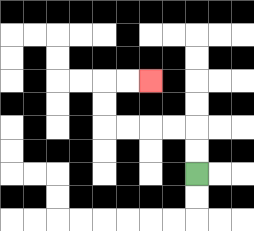{'start': '[8, 7]', 'end': '[6, 3]', 'path_directions': 'U,U,L,L,L,L,U,U,R,R', 'path_coordinates': '[[8, 7], [8, 6], [8, 5], [7, 5], [6, 5], [5, 5], [4, 5], [4, 4], [4, 3], [5, 3], [6, 3]]'}